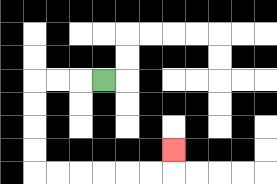{'start': '[4, 3]', 'end': '[7, 6]', 'path_directions': 'L,L,L,D,D,D,D,R,R,R,R,R,R,U', 'path_coordinates': '[[4, 3], [3, 3], [2, 3], [1, 3], [1, 4], [1, 5], [1, 6], [1, 7], [2, 7], [3, 7], [4, 7], [5, 7], [6, 7], [7, 7], [7, 6]]'}